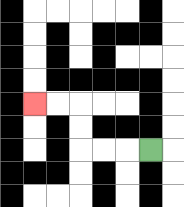{'start': '[6, 6]', 'end': '[1, 4]', 'path_directions': 'L,L,L,U,U,L,L', 'path_coordinates': '[[6, 6], [5, 6], [4, 6], [3, 6], [3, 5], [3, 4], [2, 4], [1, 4]]'}